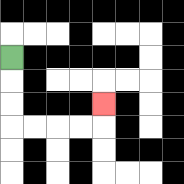{'start': '[0, 2]', 'end': '[4, 4]', 'path_directions': 'D,D,D,R,R,R,R,U', 'path_coordinates': '[[0, 2], [0, 3], [0, 4], [0, 5], [1, 5], [2, 5], [3, 5], [4, 5], [4, 4]]'}